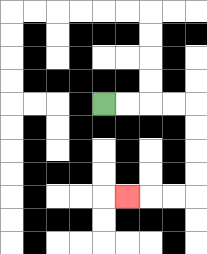{'start': '[4, 4]', 'end': '[5, 8]', 'path_directions': 'R,R,R,R,D,D,D,D,L,L,L', 'path_coordinates': '[[4, 4], [5, 4], [6, 4], [7, 4], [8, 4], [8, 5], [8, 6], [8, 7], [8, 8], [7, 8], [6, 8], [5, 8]]'}